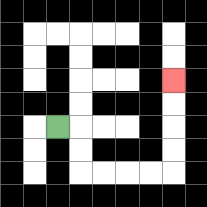{'start': '[2, 5]', 'end': '[7, 3]', 'path_directions': 'R,D,D,R,R,R,R,U,U,U,U', 'path_coordinates': '[[2, 5], [3, 5], [3, 6], [3, 7], [4, 7], [5, 7], [6, 7], [7, 7], [7, 6], [7, 5], [7, 4], [7, 3]]'}